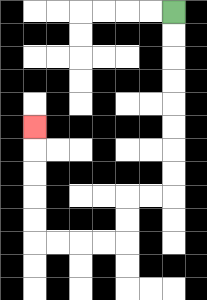{'start': '[7, 0]', 'end': '[1, 5]', 'path_directions': 'D,D,D,D,D,D,D,D,L,L,D,D,L,L,L,L,U,U,U,U,U', 'path_coordinates': '[[7, 0], [7, 1], [7, 2], [7, 3], [7, 4], [7, 5], [7, 6], [7, 7], [7, 8], [6, 8], [5, 8], [5, 9], [5, 10], [4, 10], [3, 10], [2, 10], [1, 10], [1, 9], [1, 8], [1, 7], [1, 6], [1, 5]]'}